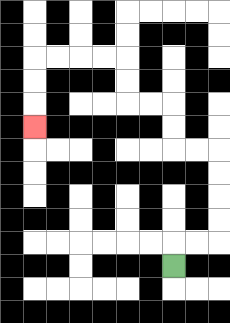{'start': '[7, 11]', 'end': '[1, 5]', 'path_directions': 'U,R,R,U,U,U,U,L,L,U,U,L,L,U,U,L,L,L,L,D,D,D', 'path_coordinates': '[[7, 11], [7, 10], [8, 10], [9, 10], [9, 9], [9, 8], [9, 7], [9, 6], [8, 6], [7, 6], [7, 5], [7, 4], [6, 4], [5, 4], [5, 3], [5, 2], [4, 2], [3, 2], [2, 2], [1, 2], [1, 3], [1, 4], [1, 5]]'}